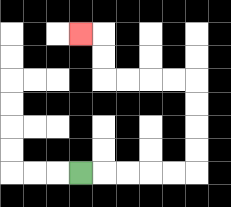{'start': '[3, 7]', 'end': '[3, 1]', 'path_directions': 'R,R,R,R,R,U,U,U,U,L,L,L,L,U,U,L', 'path_coordinates': '[[3, 7], [4, 7], [5, 7], [6, 7], [7, 7], [8, 7], [8, 6], [8, 5], [8, 4], [8, 3], [7, 3], [6, 3], [5, 3], [4, 3], [4, 2], [4, 1], [3, 1]]'}